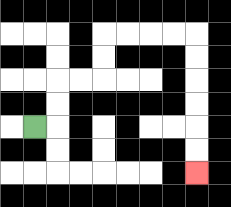{'start': '[1, 5]', 'end': '[8, 7]', 'path_directions': 'R,U,U,R,R,U,U,R,R,R,R,D,D,D,D,D,D', 'path_coordinates': '[[1, 5], [2, 5], [2, 4], [2, 3], [3, 3], [4, 3], [4, 2], [4, 1], [5, 1], [6, 1], [7, 1], [8, 1], [8, 2], [8, 3], [8, 4], [8, 5], [8, 6], [8, 7]]'}